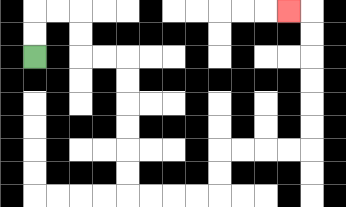{'start': '[1, 2]', 'end': '[12, 0]', 'path_directions': 'U,U,R,R,D,D,R,R,D,D,D,D,D,D,R,R,R,R,U,U,R,R,R,R,U,U,U,U,U,U,L', 'path_coordinates': '[[1, 2], [1, 1], [1, 0], [2, 0], [3, 0], [3, 1], [3, 2], [4, 2], [5, 2], [5, 3], [5, 4], [5, 5], [5, 6], [5, 7], [5, 8], [6, 8], [7, 8], [8, 8], [9, 8], [9, 7], [9, 6], [10, 6], [11, 6], [12, 6], [13, 6], [13, 5], [13, 4], [13, 3], [13, 2], [13, 1], [13, 0], [12, 0]]'}